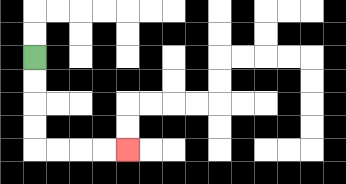{'start': '[1, 2]', 'end': '[5, 6]', 'path_directions': 'D,D,D,D,R,R,R,R', 'path_coordinates': '[[1, 2], [1, 3], [1, 4], [1, 5], [1, 6], [2, 6], [3, 6], [4, 6], [5, 6]]'}